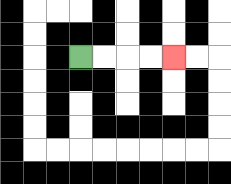{'start': '[3, 2]', 'end': '[7, 2]', 'path_directions': 'R,R,R,R', 'path_coordinates': '[[3, 2], [4, 2], [5, 2], [6, 2], [7, 2]]'}